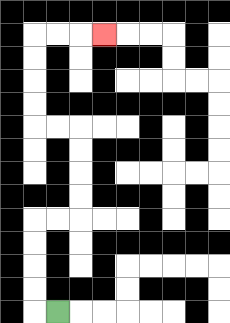{'start': '[2, 13]', 'end': '[4, 1]', 'path_directions': 'L,U,U,U,U,R,R,U,U,U,U,L,L,U,U,U,U,R,R,R', 'path_coordinates': '[[2, 13], [1, 13], [1, 12], [1, 11], [1, 10], [1, 9], [2, 9], [3, 9], [3, 8], [3, 7], [3, 6], [3, 5], [2, 5], [1, 5], [1, 4], [1, 3], [1, 2], [1, 1], [2, 1], [3, 1], [4, 1]]'}